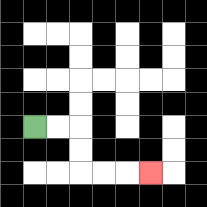{'start': '[1, 5]', 'end': '[6, 7]', 'path_directions': 'R,R,D,D,R,R,R', 'path_coordinates': '[[1, 5], [2, 5], [3, 5], [3, 6], [3, 7], [4, 7], [5, 7], [6, 7]]'}